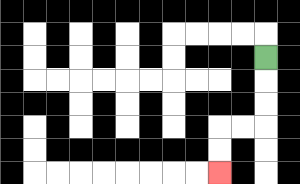{'start': '[11, 2]', 'end': '[9, 7]', 'path_directions': 'D,D,D,L,L,D,D', 'path_coordinates': '[[11, 2], [11, 3], [11, 4], [11, 5], [10, 5], [9, 5], [9, 6], [9, 7]]'}